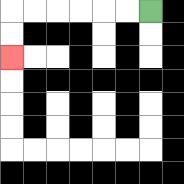{'start': '[6, 0]', 'end': '[0, 2]', 'path_directions': 'L,L,L,L,L,L,D,D', 'path_coordinates': '[[6, 0], [5, 0], [4, 0], [3, 0], [2, 0], [1, 0], [0, 0], [0, 1], [0, 2]]'}